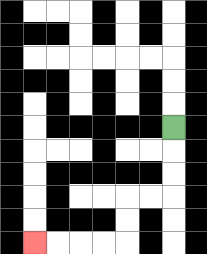{'start': '[7, 5]', 'end': '[1, 10]', 'path_directions': 'D,D,D,L,L,D,D,L,L,L,L', 'path_coordinates': '[[7, 5], [7, 6], [7, 7], [7, 8], [6, 8], [5, 8], [5, 9], [5, 10], [4, 10], [3, 10], [2, 10], [1, 10]]'}